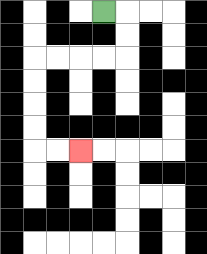{'start': '[4, 0]', 'end': '[3, 6]', 'path_directions': 'R,D,D,L,L,L,L,D,D,D,D,R,R', 'path_coordinates': '[[4, 0], [5, 0], [5, 1], [5, 2], [4, 2], [3, 2], [2, 2], [1, 2], [1, 3], [1, 4], [1, 5], [1, 6], [2, 6], [3, 6]]'}